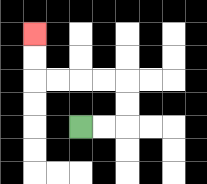{'start': '[3, 5]', 'end': '[1, 1]', 'path_directions': 'R,R,U,U,L,L,L,L,U,U', 'path_coordinates': '[[3, 5], [4, 5], [5, 5], [5, 4], [5, 3], [4, 3], [3, 3], [2, 3], [1, 3], [1, 2], [1, 1]]'}